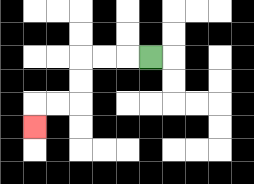{'start': '[6, 2]', 'end': '[1, 5]', 'path_directions': 'L,L,L,D,D,L,L,D', 'path_coordinates': '[[6, 2], [5, 2], [4, 2], [3, 2], [3, 3], [3, 4], [2, 4], [1, 4], [1, 5]]'}